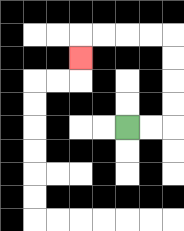{'start': '[5, 5]', 'end': '[3, 2]', 'path_directions': 'R,R,U,U,U,U,L,L,L,L,D', 'path_coordinates': '[[5, 5], [6, 5], [7, 5], [7, 4], [7, 3], [7, 2], [7, 1], [6, 1], [5, 1], [4, 1], [3, 1], [3, 2]]'}